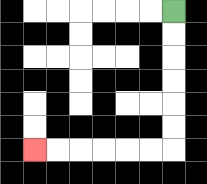{'start': '[7, 0]', 'end': '[1, 6]', 'path_directions': 'D,D,D,D,D,D,L,L,L,L,L,L', 'path_coordinates': '[[7, 0], [7, 1], [7, 2], [7, 3], [7, 4], [7, 5], [7, 6], [6, 6], [5, 6], [4, 6], [3, 6], [2, 6], [1, 6]]'}